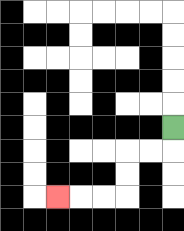{'start': '[7, 5]', 'end': '[2, 8]', 'path_directions': 'D,L,L,D,D,L,L,L', 'path_coordinates': '[[7, 5], [7, 6], [6, 6], [5, 6], [5, 7], [5, 8], [4, 8], [3, 8], [2, 8]]'}